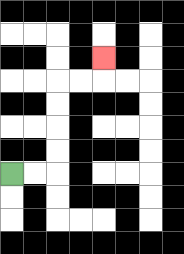{'start': '[0, 7]', 'end': '[4, 2]', 'path_directions': 'R,R,U,U,U,U,R,R,U', 'path_coordinates': '[[0, 7], [1, 7], [2, 7], [2, 6], [2, 5], [2, 4], [2, 3], [3, 3], [4, 3], [4, 2]]'}